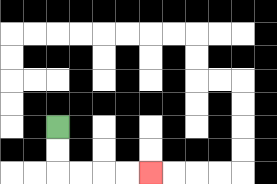{'start': '[2, 5]', 'end': '[6, 7]', 'path_directions': 'D,D,R,R,R,R', 'path_coordinates': '[[2, 5], [2, 6], [2, 7], [3, 7], [4, 7], [5, 7], [6, 7]]'}